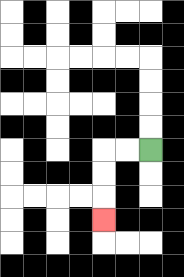{'start': '[6, 6]', 'end': '[4, 9]', 'path_directions': 'L,L,D,D,D', 'path_coordinates': '[[6, 6], [5, 6], [4, 6], [4, 7], [4, 8], [4, 9]]'}